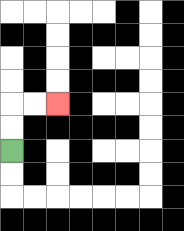{'start': '[0, 6]', 'end': '[2, 4]', 'path_directions': 'U,U,R,R', 'path_coordinates': '[[0, 6], [0, 5], [0, 4], [1, 4], [2, 4]]'}